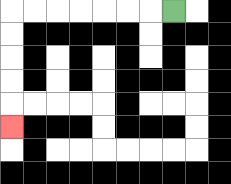{'start': '[7, 0]', 'end': '[0, 5]', 'path_directions': 'L,L,L,L,L,L,L,D,D,D,D,D', 'path_coordinates': '[[7, 0], [6, 0], [5, 0], [4, 0], [3, 0], [2, 0], [1, 0], [0, 0], [0, 1], [0, 2], [0, 3], [0, 4], [0, 5]]'}